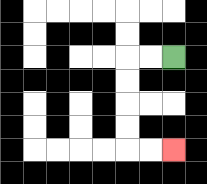{'start': '[7, 2]', 'end': '[7, 6]', 'path_directions': 'L,L,D,D,D,D,R,R', 'path_coordinates': '[[7, 2], [6, 2], [5, 2], [5, 3], [5, 4], [5, 5], [5, 6], [6, 6], [7, 6]]'}